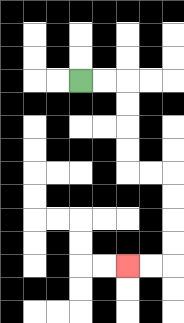{'start': '[3, 3]', 'end': '[5, 11]', 'path_directions': 'R,R,D,D,D,D,R,R,D,D,D,D,L,L', 'path_coordinates': '[[3, 3], [4, 3], [5, 3], [5, 4], [5, 5], [5, 6], [5, 7], [6, 7], [7, 7], [7, 8], [7, 9], [7, 10], [7, 11], [6, 11], [5, 11]]'}